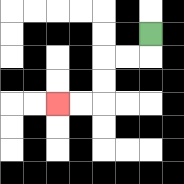{'start': '[6, 1]', 'end': '[2, 4]', 'path_directions': 'D,L,L,D,D,L,L', 'path_coordinates': '[[6, 1], [6, 2], [5, 2], [4, 2], [4, 3], [4, 4], [3, 4], [2, 4]]'}